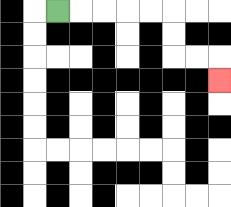{'start': '[2, 0]', 'end': '[9, 3]', 'path_directions': 'R,R,R,R,R,D,D,R,R,D', 'path_coordinates': '[[2, 0], [3, 0], [4, 0], [5, 0], [6, 0], [7, 0], [7, 1], [7, 2], [8, 2], [9, 2], [9, 3]]'}